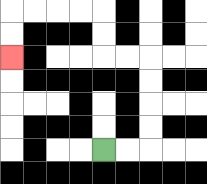{'start': '[4, 6]', 'end': '[0, 2]', 'path_directions': 'R,R,U,U,U,U,L,L,U,U,L,L,L,L,D,D', 'path_coordinates': '[[4, 6], [5, 6], [6, 6], [6, 5], [6, 4], [6, 3], [6, 2], [5, 2], [4, 2], [4, 1], [4, 0], [3, 0], [2, 0], [1, 0], [0, 0], [0, 1], [0, 2]]'}